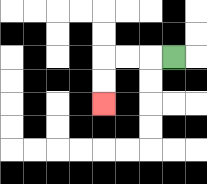{'start': '[7, 2]', 'end': '[4, 4]', 'path_directions': 'L,L,L,D,D', 'path_coordinates': '[[7, 2], [6, 2], [5, 2], [4, 2], [4, 3], [4, 4]]'}